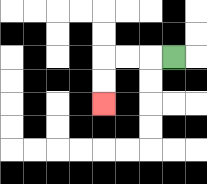{'start': '[7, 2]', 'end': '[4, 4]', 'path_directions': 'L,L,L,D,D', 'path_coordinates': '[[7, 2], [6, 2], [5, 2], [4, 2], [4, 3], [4, 4]]'}